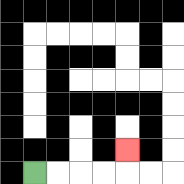{'start': '[1, 7]', 'end': '[5, 6]', 'path_directions': 'R,R,R,R,U', 'path_coordinates': '[[1, 7], [2, 7], [3, 7], [4, 7], [5, 7], [5, 6]]'}